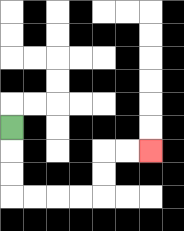{'start': '[0, 5]', 'end': '[6, 6]', 'path_directions': 'D,D,D,R,R,R,R,U,U,R,R', 'path_coordinates': '[[0, 5], [0, 6], [0, 7], [0, 8], [1, 8], [2, 8], [3, 8], [4, 8], [4, 7], [4, 6], [5, 6], [6, 6]]'}